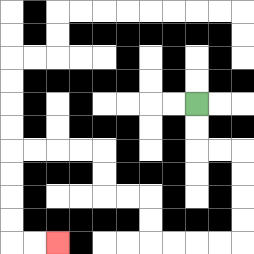{'start': '[8, 4]', 'end': '[2, 10]', 'path_directions': 'D,D,R,R,D,D,D,D,L,L,L,L,U,U,L,L,U,U,L,L,L,L,D,D,D,D,R,R', 'path_coordinates': '[[8, 4], [8, 5], [8, 6], [9, 6], [10, 6], [10, 7], [10, 8], [10, 9], [10, 10], [9, 10], [8, 10], [7, 10], [6, 10], [6, 9], [6, 8], [5, 8], [4, 8], [4, 7], [4, 6], [3, 6], [2, 6], [1, 6], [0, 6], [0, 7], [0, 8], [0, 9], [0, 10], [1, 10], [2, 10]]'}